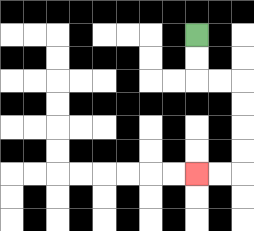{'start': '[8, 1]', 'end': '[8, 7]', 'path_directions': 'D,D,R,R,D,D,D,D,L,L', 'path_coordinates': '[[8, 1], [8, 2], [8, 3], [9, 3], [10, 3], [10, 4], [10, 5], [10, 6], [10, 7], [9, 7], [8, 7]]'}